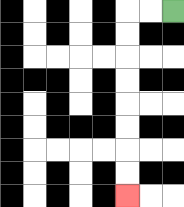{'start': '[7, 0]', 'end': '[5, 8]', 'path_directions': 'L,L,D,D,D,D,D,D,D,D', 'path_coordinates': '[[7, 0], [6, 0], [5, 0], [5, 1], [5, 2], [5, 3], [5, 4], [5, 5], [5, 6], [5, 7], [5, 8]]'}